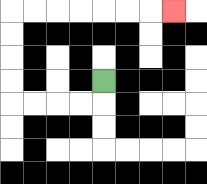{'start': '[4, 3]', 'end': '[7, 0]', 'path_directions': 'D,L,L,L,L,U,U,U,U,R,R,R,R,R,R,R', 'path_coordinates': '[[4, 3], [4, 4], [3, 4], [2, 4], [1, 4], [0, 4], [0, 3], [0, 2], [0, 1], [0, 0], [1, 0], [2, 0], [3, 0], [4, 0], [5, 0], [6, 0], [7, 0]]'}